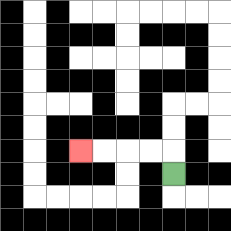{'start': '[7, 7]', 'end': '[3, 6]', 'path_directions': 'U,L,L,L,L', 'path_coordinates': '[[7, 7], [7, 6], [6, 6], [5, 6], [4, 6], [3, 6]]'}